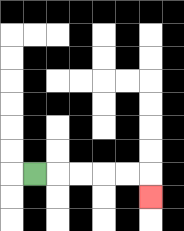{'start': '[1, 7]', 'end': '[6, 8]', 'path_directions': 'R,R,R,R,R,D', 'path_coordinates': '[[1, 7], [2, 7], [3, 7], [4, 7], [5, 7], [6, 7], [6, 8]]'}